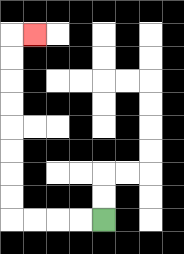{'start': '[4, 9]', 'end': '[1, 1]', 'path_directions': 'L,L,L,L,U,U,U,U,U,U,U,U,R', 'path_coordinates': '[[4, 9], [3, 9], [2, 9], [1, 9], [0, 9], [0, 8], [0, 7], [0, 6], [0, 5], [0, 4], [0, 3], [0, 2], [0, 1], [1, 1]]'}